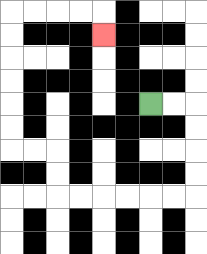{'start': '[6, 4]', 'end': '[4, 1]', 'path_directions': 'R,R,D,D,D,D,L,L,L,L,L,L,U,U,L,L,U,U,U,U,U,U,R,R,R,R,D', 'path_coordinates': '[[6, 4], [7, 4], [8, 4], [8, 5], [8, 6], [8, 7], [8, 8], [7, 8], [6, 8], [5, 8], [4, 8], [3, 8], [2, 8], [2, 7], [2, 6], [1, 6], [0, 6], [0, 5], [0, 4], [0, 3], [0, 2], [0, 1], [0, 0], [1, 0], [2, 0], [3, 0], [4, 0], [4, 1]]'}